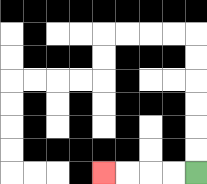{'start': '[8, 7]', 'end': '[4, 7]', 'path_directions': 'L,L,L,L', 'path_coordinates': '[[8, 7], [7, 7], [6, 7], [5, 7], [4, 7]]'}